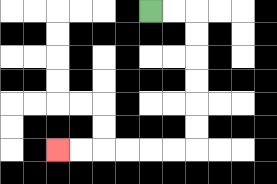{'start': '[6, 0]', 'end': '[2, 6]', 'path_directions': 'R,R,D,D,D,D,D,D,L,L,L,L,L,L', 'path_coordinates': '[[6, 0], [7, 0], [8, 0], [8, 1], [8, 2], [8, 3], [8, 4], [8, 5], [8, 6], [7, 6], [6, 6], [5, 6], [4, 6], [3, 6], [2, 6]]'}